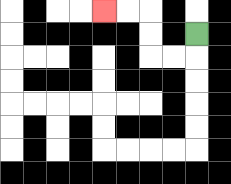{'start': '[8, 1]', 'end': '[4, 0]', 'path_directions': 'D,L,L,U,U,L,L', 'path_coordinates': '[[8, 1], [8, 2], [7, 2], [6, 2], [6, 1], [6, 0], [5, 0], [4, 0]]'}